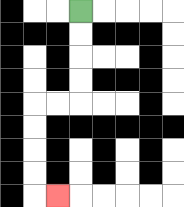{'start': '[3, 0]', 'end': '[2, 8]', 'path_directions': 'D,D,D,D,L,L,D,D,D,D,R', 'path_coordinates': '[[3, 0], [3, 1], [3, 2], [3, 3], [3, 4], [2, 4], [1, 4], [1, 5], [1, 6], [1, 7], [1, 8], [2, 8]]'}